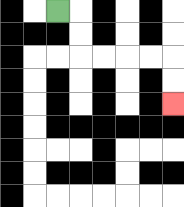{'start': '[2, 0]', 'end': '[7, 4]', 'path_directions': 'R,D,D,R,R,R,R,D,D', 'path_coordinates': '[[2, 0], [3, 0], [3, 1], [3, 2], [4, 2], [5, 2], [6, 2], [7, 2], [7, 3], [7, 4]]'}